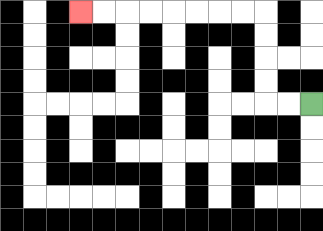{'start': '[13, 4]', 'end': '[3, 0]', 'path_directions': 'L,L,U,U,U,U,L,L,L,L,L,L,L,L', 'path_coordinates': '[[13, 4], [12, 4], [11, 4], [11, 3], [11, 2], [11, 1], [11, 0], [10, 0], [9, 0], [8, 0], [7, 0], [6, 0], [5, 0], [4, 0], [3, 0]]'}